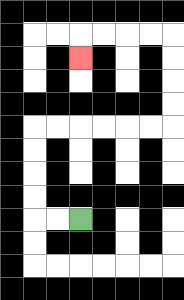{'start': '[3, 9]', 'end': '[3, 2]', 'path_directions': 'L,L,U,U,U,U,R,R,R,R,R,R,U,U,U,U,L,L,L,L,D', 'path_coordinates': '[[3, 9], [2, 9], [1, 9], [1, 8], [1, 7], [1, 6], [1, 5], [2, 5], [3, 5], [4, 5], [5, 5], [6, 5], [7, 5], [7, 4], [7, 3], [7, 2], [7, 1], [6, 1], [5, 1], [4, 1], [3, 1], [3, 2]]'}